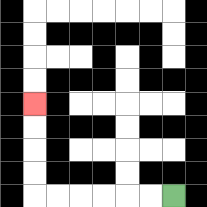{'start': '[7, 8]', 'end': '[1, 4]', 'path_directions': 'L,L,L,L,L,L,U,U,U,U', 'path_coordinates': '[[7, 8], [6, 8], [5, 8], [4, 8], [3, 8], [2, 8], [1, 8], [1, 7], [1, 6], [1, 5], [1, 4]]'}